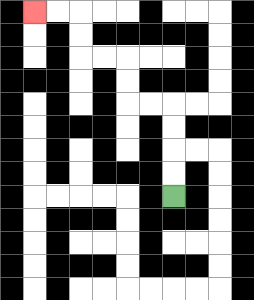{'start': '[7, 8]', 'end': '[1, 0]', 'path_directions': 'U,U,U,U,L,L,U,U,L,L,U,U,L,L', 'path_coordinates': '[[7, 8], [7, 7], [7, 6], [7, 5], [7, 4], [6, 4], [5, 4], [5, 3], [5, 2], [4, 2], [3, 2], [3, 1], [3, 0], [2, 0], [1, 0]]'}